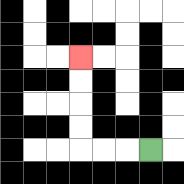{'start': '[6, 6]', 'end': '[3, 2]', 'path_directions': 'L,L,L,U,U,U,U', 'path_coordinates': '[[6, 6], [5, 6], [4, 6], [3, 6], [3, 5], [3, 4], [3, 3], [3, 2]]'}